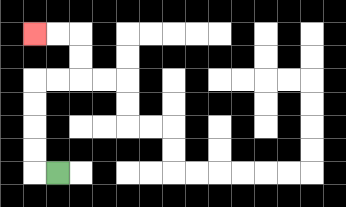{'start': '[2, 7]', 'end': '[1, 1]', 'path_directions': 'L,U,U,U,U,R,R,U,U,L,L', 'path_coordinates': '[[2, 7], [1, 7], [1, 6], [1, 5], [1, 4], [1, 3], [2, 3], [3, 3], [3, 2], [3, 1], [2, 1], [1, 1]]'}